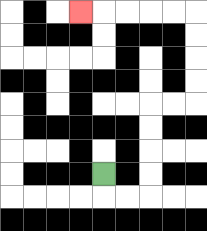{'start': '[4, 7]', 'end': '[3, 0]', 'path_directions': 'D,R,R,U,U,U,U,R,R,U,U,U,U,L,L,L,L,L', 'path_coordinates': '[[4, 7], [4, 8], [5, 8], [6, 8], [6, 7], [6, 6], [6, 5], [6, 4], [7, 4], [8, 4], [8, 3], [8, 2], [8, 1], [8, 0], [7, 0], [6, 0], [5, 0], [4, 0], [3, 0]]'}